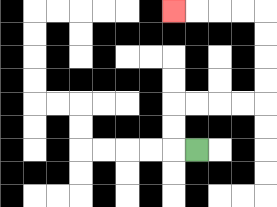{'start': '[8, 6]', 'end': '[7, 0]', 'path_directions': 'L,U,U,R,R,R,R,U,U,U,U,L,L,L,L', 'path_coordinates': '[[8, 6], [7, 6], [7, 5], [7, 4], [8, 4], [9, 4], [10, 4], [11, 4], [11, 3], [11, 2], [11, 1], [11, 0], [10, 0], [9, 0], [8, 0], [7, 0]]'}